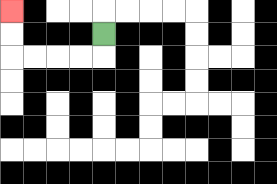{'start': '[4, 1]', 'end': '[0, 0]', 'path_directions': 'D,L,L,L,L,U,U', 'path_coordinates': '[[4, 1], [4, 2], [3, 2], [2, 2], [1, 2], [0, 2], [0, 1], [0, 0]]'}